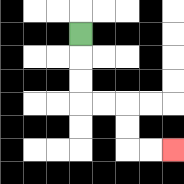{'start': '[3, 1]', 'end': '[7, 6]', 'path_directions': 'D,D,D,R,R,D,D,R,R', 'path_coordinates': '[[3, 1], [3, 2], [3, 3], [3, 4], [4, 4], [5, 4], [5, 5], [5, 6], [6, 6], [7, 6]]'}